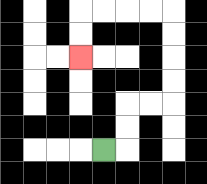{'start': '[4, 6]', 'end': '[3, 2]', 'path_directions': 'R,U,U,R,R,U,U,U,U,L,L,L,L,D,D', 'path_coordinates': '[[4, 6], [5, 6], [5, 5], [5, 4], [6, 4], [7, 4], [7, 3], [7, 2], [7, 1], [7, 0], [6, 0], [5, 0], [4, 0], [3, 0], [3, 1], [3, 2]]'}